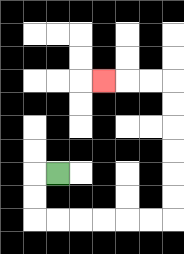{'start': '[2, 7]', 'end': '[4, 3]', 'path_directions': 'L,D,D,R,R,R,R,R,R,U,U,U,U,U,U,L,L,L', 'path_coordinates': '[[2, 7], [1, 7], [1, 8], [1, 9], [2, 9], [3, 9], [4, 9], [5, 9], [6, 9], [7, 9], [7, 8], [7, 7], [7, 6], [7, 5], [7, 4], [7, 3], [6, 3], [5, 3], [4, 3]]'}